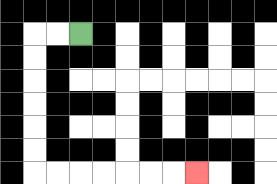{'start': '[3, 1]', 'end': '[8, 7]', 'path_directions': 'L,L,D,D,D,D,D,D,R,R,R,R,R,R,R', 'path_coordinates': '[[3, 1], [2, 1], [1, 1], [1, 2], [1, 3], [1, 4], [1, 5], [1, 6], [1, 7], [2, 7], [3, 7], [4, 7], [5, 7], [6, 7], [7, 7], [8, 7]]'}